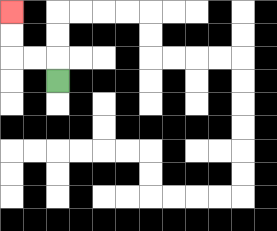{'start': '[2, 3]', 'end': '[0, 0]', 'path_directions': 'U,L,L,U,U', 'path_coordinates': '[[2, 3], [2, 2], [1, 2], [0, 2], [0, 1], [0, 0]]'}